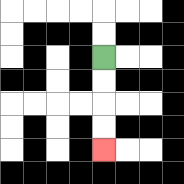{'start': '[4, 2]', 'end': '[4, 6]', 'path_directions': 'D,D,D,D', 'path_coordinates': '[[4, 2], [4, 3], [4, 4], [4, 5], [4, 6]]'}